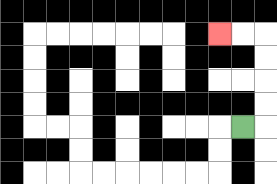{'start': '[10, 5]', 'end': '[9, 1]', 'path_directions': 'R,U,U,U,U,L,L', 'path_coordinates': '[[10, 5], [11, 5], [11, 4], [11, 3], [11, 2], [11, 1], [10, 1], [9, 1]]'}